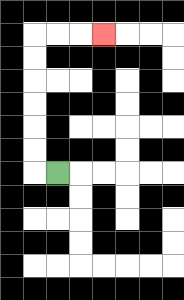{'start': '[2, 7]', 'end': '[4, 1]', 'path_directions': 'L,U,U,U,U,U,U,R,R,R', 'path_coordinates': '[[2, 7], [1, 7], [1, 6], [1, 5], [1, 4], [1, 3], [1, 2], [1, 1], [2, 1], [3, 1], [4, 1]]'}